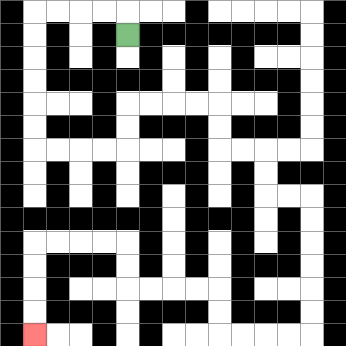{'start': '[5, 1]', 'end': '[1, 14]', 'path_directions': 'U,L,L,L,L,D,D,D,D,D,D,R,R,R,R,U,U,R,R,R,R,D,D,R,R,D,D,R,R,D,D,D,D,D,D,L,L,L,L,U,U,L,L,L,L,U,U,L,L,L,L,D,D,D,D', 'path_coordinates': '[[5, 1], [5, 0], [4, 0], [3, 0], [2, 0], [1, 0], [1, 1], [1, 2], [1, 3], [1, 4], [1, 5], [1, 6], [2, 6], [3, 6], [4, 6], [5, 6], [5, 5], [5, 4], [6, 4], [7, 4], [8, 4], [9, 4], [9, 5], [9, 6], [10, 6], [11, 6], [11, 7], [11, 8], [12, 8], [13, 8], [13, 9], [13, 10], [13, 11], [13, 12], [13, 13], [13, 14], [12, 14], [11, 14], [10, 14], [9, 14], [9, 13], [9, 12], [8, 12], [7, 12], [6, 12], [5, 12], [5, 11], [5, 10], [4, 10], [3, 10], [2, 10], [1, 10], [1, 11], [1, 12], [1, 13], [1, 14]]'}